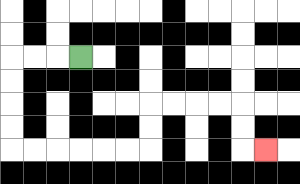{'start': '[3, 2]', 'end': '[11, 6]', 'path_directions': 'L,L,L,D,D,D,D,R,R,R,R,R,R,U,U,R,R,R,R,D,D,R', 'path_coordinates': '[[3, 2], [2, 2], [1, 2], [0, 2], [0, 3], [0, 4], [0, 5], [0, 6], [1, 6], [2, 6], [3, 6], [4, 6], [5, 6], [6, 6], [6, 5], [6, 4], [7, 4], [8, 4], [9, 4], [10, 4], [10, 5], [10, 6], [11, 6]]'}